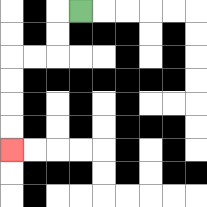{'start': '[3, 0]', 'end': '[0, 6]', 'path_directions': 'L,D,D,L,L,D,D,D,D', 'path_coordinates': '[[3, 0], [2, 0], [2, 1], [2, 2], [1, 2], [0, 2], [0, 3], [0, 4], [0, 5], [0, 6]]'}